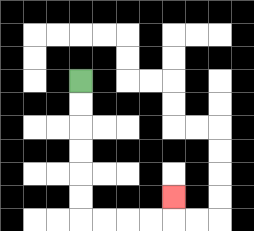{'start': '[3, 3]', 'end': '[7, 8]', 'path_directions': 'D,D,D,D,D,D,R,R,R,R,U', 'path_coordinates': '[[3, 3], [3, 4], [3, 5], [3, 6], [3, 7], [3, 8], [3, 9], [4, 9], [5, 9], [6, 9], [7, 9], [7, 8]]'}